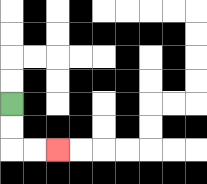{'start': '[0, 4]', 'end': '[2, 6]', 'path_directions': 'D,D,R,R', 'path_coordinates': '[[0, 4], [0, 5], [0, 6], [1, 6], [2, 6]]'}